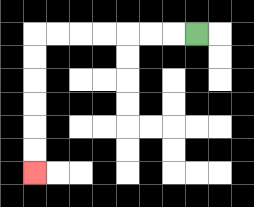{'start': '[8, 1]', 'end': '[1, 7]', 'path_directions': 'L,L,L,L,L,L,L,D,D,D,D,D,D', 'path_coordinates': '[[8, 1], [7, 1], [6, 1], [5, 1], [4, 1], [3, 1], [2, 1], [1, 1], [1, 2], [1, 3], [1, 4], [1, 5], [1, 6], [1, 7]]'}